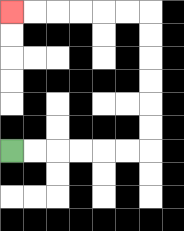{'start': '[0, 6]', 'end': '[0, 0]', 'path_directions': 'R,R,R,R,R,R,U,U,U,U,U,U,L,L,L,L,L,L', 'path_coordinates': '[[0, 6], [1, 6], [2, 6], [3, 6], [4, 6], [5, 6], [6, 6], [6, 5], [6, 4], [6, 3], [6, 2], [6, 1], [6, 0], [5, 0], [4, 0], [3, 0], [2, 0], [1, 0], [0, 0]]'}